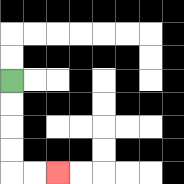{'start': '[0, 3]', 'end': '[2, 7]', 'path_directions': 'D,D,D,D,R,R', 'path_coordinates': '[[0, 3], [0, 4], [0, 5], [0, 6], [0, 7], [1, 7], [2, 7]]'}